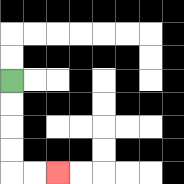{'start': '[0, 3]', 'end': '[2, 7]', 'path_directions': 'D,D,D,D,R,R', 'path_coordinates': '[[0, 3], [0, 4], [0, 5], [0, 6], [0, 7], [1, 7], [2, 7]]'}